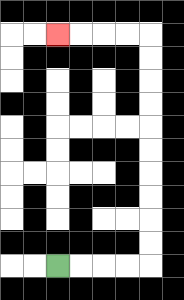{'start': '[2, 11]', 'end': '[2, 1]', 'path_directions': 'R,R,R,R,U,U,U,U,U,U,U,U,U,U,L,L,L,L', 'path_coordinates': '[[2, 11], [3, 11], [4, 11], [5, 11], [6, 11], [6, 10], [6, 9], [6, 8], [6, 7], [6, 6], [6, 5], [6, 4], [6, 3], [6, 2], [6, 1], [5, 1], [4, 1], [3, 1], [2, 1]]'}